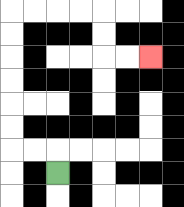{'start': '[2, 7]', 'end': '[6, 2]', 'path_directions': 'U,L,L,U,U,U,U,U,U,R,R,R,R,D,D,R,R', 'path_coordinates': '[[2, 7], [2, 6], [1, 6], [0, 6], [0, 5], [0, 4], [0, 3], [0, 2], [0, 1], [0, 0], [1, 0], [2, 0], [3, 0], [4, 0], [4, 1], [4, 2], [5, 2], [6, 2]]'}